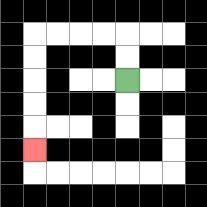{'start': '[5, 3]', 'end': '[1, 6]', 'path_directions': 'U,U,L,L,L,L,D,D,D,D,D', 'path_coordinates': '[[5, 3], [5, 2], [5, 1], [4, 1], [3, 1], [2, 1], [1, 1], [1, 2], [1, 3], [1, 4], [1, 5], [1, 6]]'}